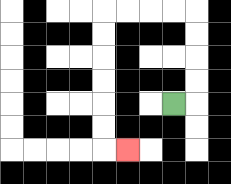{'start': '[7, 4]', 'end': '[5, 6]', 'path_directions': 'R,U,U,U,U,L,L,L,L,D,D,D,D,D,D,R', 'path_coordinates': '[[7, 4], [8, 4], [8, 3], [8, 2], [8, 1], [8, 0], [7, 0], [6, 0], [5, 0], [4, 0], [4, 1], [4, 2], [4, 3], [4, 4], [4, 5], [4, 6], [5, 6]]'}